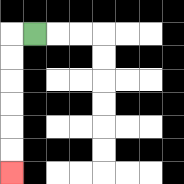{'start': '[1, 1]', 'end': '[0, 7]', 'path_directions': 'L,D,D,D,D,D,D', 'path_coordinates': '[[1, 1], [0, 1], [0, 2], [0, 3], [0, 4], [0, 5], [0, 6], [0, 7]]'}